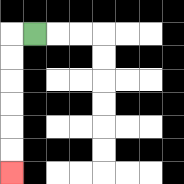{'start': '[1, 1]', 'end': '[0, 7]', 'path_directions': 'L,D,D,D,D,D,D', 'path_coordinates': '[[1, 1], [0, 1], [0, 2], [0, 3], [0, 4], [0, 5], [0, 6], [0, 7]]'}